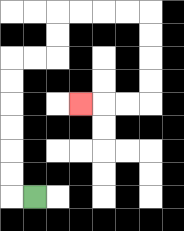{'start': '[1, 8]', 'end': '[3, 4]', 'path_directions': 'L,U,U,U,U,U,U,R,R,U,U,R,R,R,R,D,D,D,D,L,L,L', 'path_coordinates': '[[1, 8], [0, 8], [0, 7], [0, 6], [0, 5], [0, 4], [0, 3], [0, 2], [1, 2], [2, 2], [2, 1], [2, 0], [3, 0], [4, 0], [5, 0], [6, 0], [6, 1], [6, 2], [6, 3], [6, 4], [5, 4], [4, 4], [3, 4]]'}